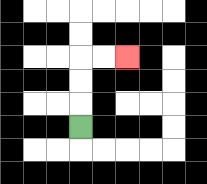{'start': '[3, 5]', 'end': '[5, 2]', 'path_directions': 'U,U,U,R,R', 'path_coordinates': '[[3, 5], [3, 4], [3, 3], [3, 2], [4, 2], [5, 2]]'}